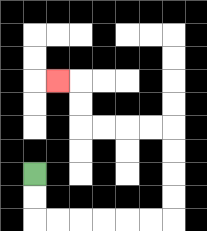{'start': '[1, 7]', 'end': '[2, 3]', 'path_directions': 'D,D,R,R,R,R,R,R,U,U,U,U,L,L,L,L,U,U,L', 'path_coordinates': '[[1, 7], [1, 8], [1, 9], [2, 9], [3, 9], [4, 9], [5, 9], [6, 9], [7, 9], [7, 8], [7, 7], [7, 6], [7, 5], [6, 5], [5, 5], [4, 5], [3, 5], [3, 4], [3, 3], [2, 3]]'}